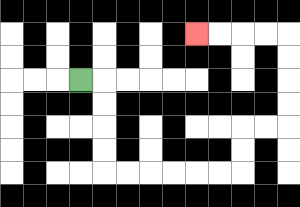{'start': '[3, 3]', 'end': '[8, 1]', 'path_directions': 'R,D,D,D,D,R,R,R,R,R,R,U,U,R,R,U,U,U,U,L,L,L,L', 'path_coordinates': '[[3, 3], [4, 3], [4, 4], [4, 5], [4, 6], [4, 7], [5, 7], [6, 7], [7, 7], [8, 7], [9, 7], [10, 7], [10, 6], [10, 5], [11, 5], [12, 5], [12, 4], [12, 3], [12, 2], [12, 1], [11, 1], [10, 1], [9, 1], [8, 1]]'}